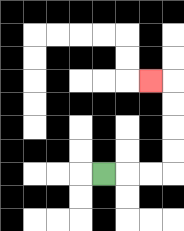{'start': '[4, 7]', 'end': '[6, 3]', 'path_directions': 'R,R,R,U,U,U,U,L', 'path_coordinates': '[[4, 7], [5, 7], [6, 7], [7, 7], [7, 6], [7, 5], [7, 4], [7, 3], [6, 3]]'}